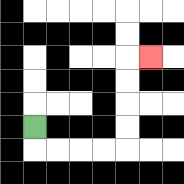{'start': '[1, 5]', 'end': '[6, 2]', 'path_directions': 'D,R,R,R,R,U,U,U,U,R', 'path_coordinates': '[[1, 5], [1, 6], [2, 6], [3, 6], [4, 6], [5, 6], [5, 5], [5, 4], [5, 3], [5, 2], [6, 2]]'}